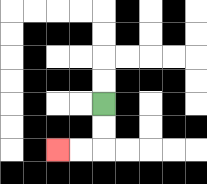{'start': '[4, 4]', 'end': '[2, 6]', 'path_directions': 'D,D,L,L', 'path_coordinates': '[[4, 4], [4, 5], [4, 6], [3, 6], [2, 6]]'}